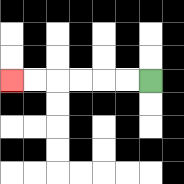{'start': '[6, 3]', 'end': '[0, 3]', 'path_directions': 'L,L,L,L,L,L', 'path_coordinates': '[[6, 3], [5, 3], [4, 3], [3, 3], [2, 3], [1, 3], [0, 3]]'}